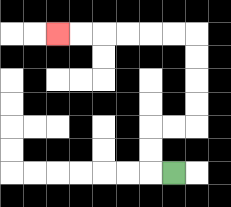{'start': '[7, 7]', 'end': '[2, 1]', 'path_directions': 'L,U,U,R,R,U,U,U,U,L,L,L,L,L,L', 'path_coordinates': '[[7, 7], [6, 7], [6, 6], [6, 5], [7, 5], [8, 5], [8, 4], [8, 3], [8, 2], [8, 1], [7, 1], [6, 1], [5, 1], [4, 1], [3, 1], [2, 1]]'}